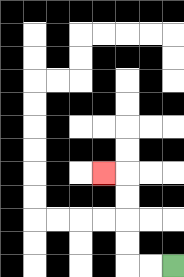{'start': '[7, 11]', 'end': '[4, 7]', 'path_directions': 'L,L,U,U,U,U,L', 'path_coordinates': '[[7, 11], [6, 11], [5, 11], [5, 10], [5, 9], [5, 8], [5, 7], [4, 7]]'}